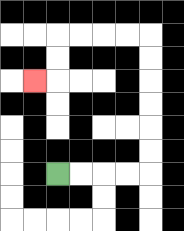{'start': '[2, 7]', 'end': '[1, 3]', 'path_directions': 'R,R,R,R,U,U,U,U,U,U,L,L,L,L,D,D,L', 'path_coordinates': '[[2, 7], [3, 7], [4, 7], [5, 7], [6, 7], [6, 6], [6, 5], [6, 4], [6, 3], [6, 2], [6, 1], [5, 1], [4, 1], [3, 1], [2, 1], [2, 2], [2, 3], [1, 3]]'}